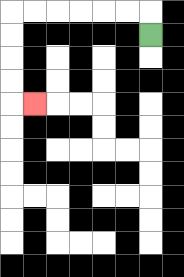{'start': '[6, 1]', 'end': '[1, 4]', 'path_directions': 'U,L,L,L,L,L,L,D,D,D,D,R', 'path_coordinates': '[[6, 1], [6, 0], [5, 0], [4, 0], [3, 0], [2, 0], [1, 0], [0, 0], [0, 1], [0, 2], [0, 3], [0, 4], [1, 4]]'}